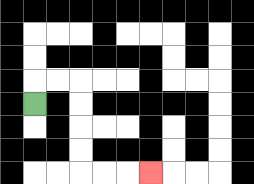{'start': '[1, 4]', 'end': '[6, 7]', 'path_directions': 'U,R,R,D,D,D,D,R,R,R', 'path_coordinates': '[[1, 4], [1, 3], [2, 3], [3, 3], [3, 4], [3, 5], [3, 6], [3, 7], [4, 7], [5, 7], [6, 7]]'}